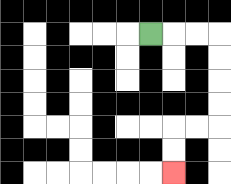{'start': '[6, 1]', 'end': '[7, 7]', 'path_directions': 'R,R,R,D,D,D,D,L,L,D,D', 'path_coordinates': '[[6, 1], [7, 1], [8, 1], [9, 1], [9, 2], [9, 3], [9, 4], [9, 5], [8, 5], [7, 5], [7, 6], [7, 7]]'}